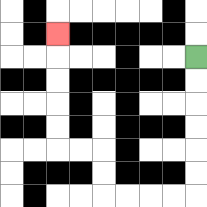{'start': '[8, 2]', 'end': '[2, 1]', 'path_directions': 'D,D,D,D,D,D,L,L,L,L,U,U,L,L,U,U,U,U,U', 'path_coordinates': '[[8, 2], [8, 3], [8, 4], [8, 5], [8, 6], [8, 7], [8, 8], [7, 8], [6, 8], [5, 8], [4, 8], [4, 7], [4, 6], [3, 6], [2, 6], [2, 5], [2, 4], [2, 3], [2, 2], [2, 1]]'}